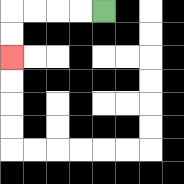{'start': '[4, 0]', 'end': '[0, 2]', 'path_directions': 'L,L,L,L,D,D', 'path_coordinates': '[[4, 0], [3, 0], [2, 0], [1, 0], [0, 0], [0, 1], [0, 2]]'}